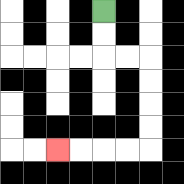{'start': '[4, 0]', 'end': '[2, 6]', 'path_directions': 'D,D,R,R,D,D,D,D,L,L,L,L', 'path_coordinates': '[[4, 0], [4, 1], [4, 2], [5, 2], [6, 2], [6, 3], [6, 4], [6, 5], [6, 6], [5, 6], [4, 6], [3, 6], [2, 6]]'}